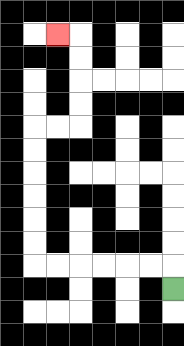{'start': '[7, 12]', 'end': '[2, 1]', 'path_directions': 'U,L,L,L,L,L,L,U,U,U,U,U,U,R,R,U,U,U,U,L', 'path_coordinates': '[[7, 12], [7, 11], [6, 11], [5, 11], [4, 11], [3, 11], [2, 11], [1, 11], [1, 10], [1, 9], [1, 8], [1, 7], [1, 6], [1, 5], [2, 5], [3, 5], [3, 4], [3, 3], [3, 2], [3, 1], [2, 1]]'}